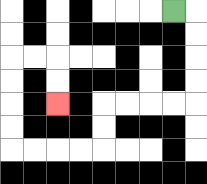{'start': '[7, 0]', 'end': '[2, 4]', 'path_directions': 'R,D,D,D,D,L,L,L,L,D,D,L,L,L,L,U,U,U,U,R,R,D,D', 'path_coordinates': '[[7, 0], [8, 0], [8, 1], [8, 2], [8, 3], [8, 4], [7, 4], [6, 4], [5, 4], [4, 4], [4, 5], [4, 6], [3, 6], [2, 6], [1, 6], [0, 6], [0, 5], [0, 4], [0, 3], [0, 2], [1, 2], [2, 2], [2, 3], [2, 4]]'}